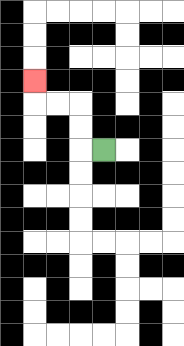{'start': '[4, 6]', 'end': '[1, 3]', 'path_directions': 'L,U,U,L,L,U', 'path_coordinates': '[[4, 6], [3, 6], [3, 5], [3, 4], [2, 4], [1, 4], [1, 3]]'}